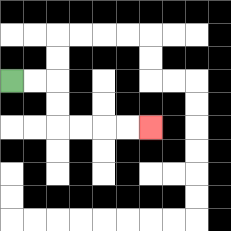{'start': '[0, 3]', 'end': '[6, 5]', 'path_directions': 'R,R,D,D,R,R,R,R', 'path_coordinates': '[[0, 3], [1, 3], [2, 3], [2, 4], [2, 5], [3, 5], [4, 5], [5, 5], [6, 5]]'}